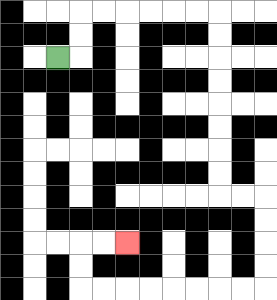{'start': '[2, 2]', 'end': '[5, 10]', 'path_directions': 'R,U,U,R,R,R,R,R,R,D,D,D,D,D,D,D,D,R,R,D,D,D,D,L,L,L,L,L,L,L,L,U,U,R,R', 'path_coordinates': '[[2, 2], [3, 2], [3, 1], [3, 0], [4, 0], [5, 0], [6, 0], [7, 0], [8, 0], [9, 0], [9, 1], [9, 2], [9, 3], [9, 4], [9, 5], [9, 6], [9, 7], [9, 8], [10, 8], [11, 8], [11, 9], [11, 10], [11, 11], [11, 12], [10, 12], [9, 12], [8, 12], [7, 12], [6, 12], [5, 12], [4, 12], [3, 12], [3, 11], [3, 10], [4, 10], [5, 10]]'}